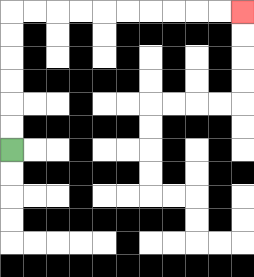{'start': '[0, 6]', 'end': '[10, 0]', 'path_directions': 'U,U,U,U,U,U,R,R,R,R,R,R,R,R,R,R', 'path_coordinates': '[[0, 6], [0, 5], [0, 4], [0, 3], [0, 2], [0, 1], [0, 0], [1, 0], [2, 0], [3, 0], [4, 0], [5, 0], [6, 0], [7, 0], [8, 0], [9, 0], [10, 0]]'}